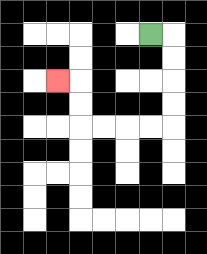{'start': '[6, 1]', 'end': '[2, 3]', 'path_directions': 'R,D,D,D,D,L,L,L,L,U,U,L', 'path_coordinates': '[[6, 1], [7, 1], [7, 2], [7, 3], [7, 4], [7, 5], [6, 5], [5, 5], [4, 5], [3, 5], [3, 4], [3, 3], [2, 3]]'}